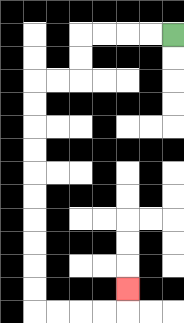{'start': '[7, 1]', 'end': '[5, 12]', 'path_directions': 'L,L,L,L,D,D,L,L,D,D,D,D,D,D,D,D,D,D,R,R,R,R,U', 'path_coordinates': '[[7, 1], [6, 1], [5, 1], [4, 1], [3, 1], [3, 2], [3, 3], [2, 3], [1, 3], [1, 4], [1, 5], [1, 6], [1, 7], [1, 8], [1, 9], [1, 10], [1, 11], [1, 12], [1, 13], [2, 13], [3, 13], [4, 13], [5, 13], [5, 12]]'}